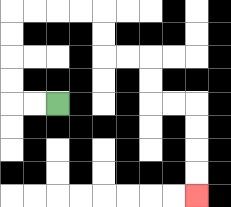{'start': '[2, 4]', 'end': '[8, 8]', 'path_directions': 'L,L,U,U,U,U,R,R,R,R,D,D,R,R,D,D,R,R,D,D,D,D', 'path_coordinates': '[[2, 4], [1, 4], [0, 4], [0, 3], [0, 2], [0, 1], [0, 0], [1, 0], [2, 0], [3, 0], [4, 0], [4, 1], [4, 2], [5, 2], [6, 2], [6, 3], [6, 4], [7, 4], [8, 4], [8, 5], [8, 6], [8, 7], [8, 8]]'}